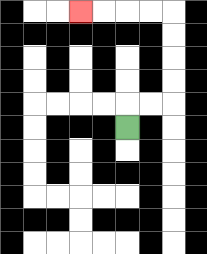{'start': '[5, 5]', 'end': '[3, 0]', 'path_directions': 'U,R,R,U,U,U,U,L,L,L,L', 'path_coordinates': '[[5, 5], [5, 4], [6, 4], [7, 4], [7, 3], [7, 2], [7, 1], [7, 0], [6, 0], [5, 0], [4, 0], [3, 0]]'}